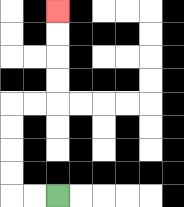{'start': '[2, 8]', 'end': '[2, 0]', 'path_directions': 'L,L,U,U,U,U,R,R,U,U,U,U', 'path_coordinates': '[[2, 8], [1, 8], [0, 8], [0, 7], [0, 6], [0, 5], [0, 4], [1, 4], [2, 4], [2, 3], [2, 2], [2, 1], [2, 0]]'}